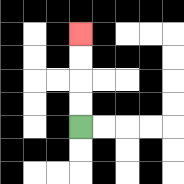{'start': '[3, 5]', 'end': '[3, 1]', 'path_directions': 'U,U,U,U', 'path_coordinates': '[[3, 5], [3, 4], [3, 3], [3, 2], [3, 1]]'}